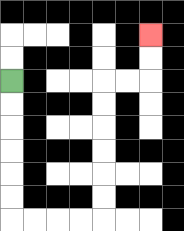{'start': '[0, 3]', 'end': '[6, 1]', 'path_directions': 'D,D,D,D,D,D,R,R,R,R,U,U,U,U,U,U,R,R,U,U', 'path_coordinates': '[[0, 3], [0, 4], [0, 5], [0, 6], [0, 7], [0, 8], [0, 9], [1, 9], [2, 9], [3, 9], [4, 9], [4, 8], [4, 7], [4, 6], [4, 5], [4, 4], [4, 3], [5, 3], [6, 3], [6, 2], [6, 1]]'}